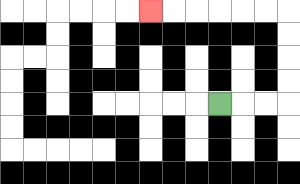{'start': '[9, 4]', 'end': '[6, 0]', 'path_directions': 'R,R,R,U,U,U,U,L,L,L,L,L,L', 'path_coordinates': '[[9, 4], [10, 4], [11, 4], [12, 4], [12, 3], [12, 2], [12, 1], [12, 0], [11, 0], [10, 0], [9, 0], [8, 0], [7, 0], [6, 0]]'}